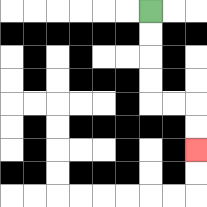{'start': '[6, 0]', 'end': '[8, 6]', 'path_directions': 'D,D,D,D,R,R,D,D', 'path_coordinates': '[[6, 0], [6, 1], [6, 2], [6, 3], [6, 4], [7, 4], [8, 4], [8, 5], [8, 6]]'}